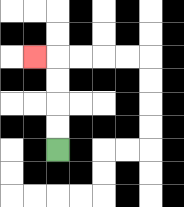{'start': '[2, 6]', 'end': '[1, 2]', 'path_directions': 'U,U,U,U,L', 'path_coordinates': '[[2, 6], [2, 5], [2, 4], [2, 3], [2, 2], [1, 2]]'}